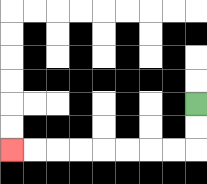{'start': '[8, 4]', 'end': '[0, 6]', 'path_directions': 'D,D,L,L,L,L,L,L,L,L', 'path_coordinates': '[[8, 4], [8, 5], [8, 6], [7, 6], [6, 6], [5, 6], [4, 6], [3, 6], [2, 6], [1, 6], [0, 6]]'}